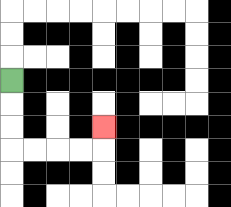{'start': '[0, 3]', 'end': '[4, 5]', 'path_directions': 'D,D,D,R,R,R,R,U', 'path_coordinates': '[[0, 3], [0, 4], [0, 5], [0, 6], [1, 6], [2, 6], [3, 6], [4, 6], [4, 5]]'}